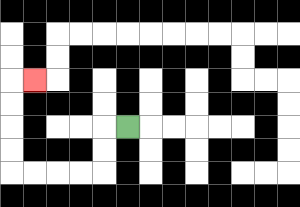{'start': '[5, 5]', 'end': '[1, 3]', 'path_directions': 'L,D,D,L,L,L,L,U,U,U,U,R', 'path_coordinates': '[[5, 5], [4, 5], [4, 6], [4, 7], [3, 7], [2, 7], [1, 7], [0, 7], [0, 6], [0, 5], [0, 4], [0, 3], [1, 3]]'}